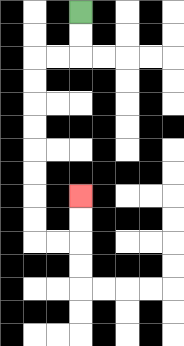{'start': '[3, 0]', 'end': '[3, 8]', 'path_directions': 'D,D,L,L,D,D,D,D,D,D,D,D,R,R,U,U', 'path_coordinates': '[[3, 0], [3, 1], [3, 2], [2, 2], [1, 2], [1, 3], [1, 4], [1, 5], [1, 6], [1, 7], [1, 8], [1, 9], [1, 10], [2, 10], [3, 10], [3, 9], [3, 8]]'}